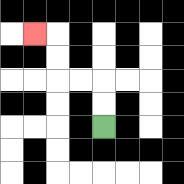{'start': '[4, 5]', 'end': '[1, 1]', 'path_directions': 'U,U,L,L,U,U,L', 'path_coordinates': '[[4, 5], [4, 4], [4, 3], [3, 3], [2, 3], [2, 2], [2, 1], [1, 1]]'}